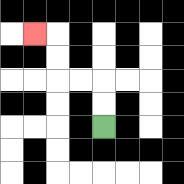{'start': '[4, 5]', 'end': '[1, 1]', 'path_directions': 'U,U,L,L,U,U,L', 'path_coordinates': '[[4, 5], [4, 4], [4, 3], [3, 3], [2, 3], [2, 2], [2, 1], [1, 1]]'}